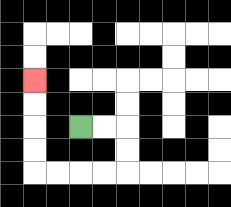{'start': '[3, 5]', 'end': '[1, 3]', 'path_directions': 'R,R,D,D,L,L,L,L,U,U,U,U', 'path_coordinates': '[[3, 5], [4, 5], [5, 5], [5, 6], [5, 7], [4, 7], [3, 7], [2, 7], [1, 7], [1, 6], [1, 5], [1, 4], [1, 3]]'}